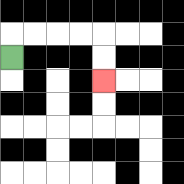{'start': '[0, 2]', 'end': '[4, 3]', 'path_directions': 'U,R,R,R,R,D,D', 'path_coordinates': '[[0, 2], [0, 1], [1, 1], [2, 1], [3, 1], [4, 1], [4, 2], [4, 3]]'}